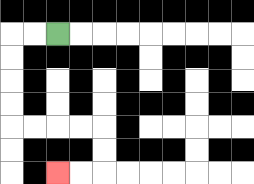{'start': '[2, 1]', 'end': '[2, 7]', 'path_directions': 'L,L,D,D,D,D,R,R,R,R,D,D,L,L', 'path_coordinates': '[[2, 1], [1, 1], [0, 1], [0, 2], [0, 3], [0, 4], [0, 5], [1, 5], [2, 5], [3, 5], [4, 5], [4, 6], [4, 7], [3, 7], [2, 7]]'}